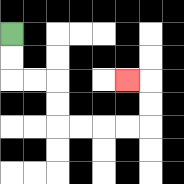{'start': '[0, 1]', 'end': '[5, 3]', 'path_directions': 'D,D,R,R,D,D,R,R,R,R,U,U,L', 'path_coordinates': '[[0, 1], [0, 2], [0, 3], [1, 3], [2, 3], [2, 4], [2, 5], [3, 5], [4, 5], [5, 5], [6, 5], [6, 4], [6, 3], [5, 3]]'}